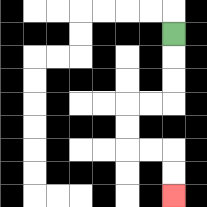{'start': '[7, 1]', 'end': '[7, 8]', 'path_directions': 'D,D,D,L,L,D,D,R,R,D,D', 'path_coordinates': '[[7, 1], [7, 2], [7, 3], [7, 4], [6, 4], [5, 4], [5, 5], [5, 6], [6, 6], [7, 6], [7, 7], [7, 8]]'}